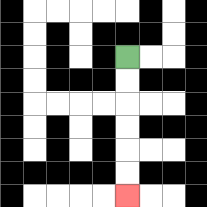{'start': '[5, 2]', 'end': '[5, 8]', 'path_directions': 'D,D,D,D,D,D', 'path_coordinates': '[[5, 2], [5, 3], [5, 4], [5, 5], [5, 6], [5, 7], [5, 8]]'}